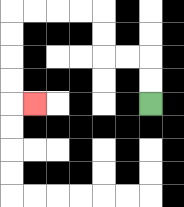{'start': '[6, 4]', 'end': '[1, 4]', 'path_directions': 'U,U,L,L,U,U,L,L,L,L,D,D,D,D,R', 'path_coordinates': '[[6, 4], [6, 3], [6, 2], [5, 2], [4, 2], [4, 1], [4, 0], [3, 0], [2, 0], [1, 0], [0, 0], [0, 1], [0, 2], [0, 3], [0, 4], [1, 4]]'}